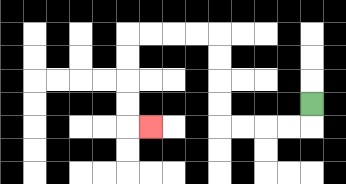{'start': '[13, 4]', 'end': '[6, 5]', 'path_directions': 'D,L,L,L,L,U,U,U,U,L,L,L,L,D,D,D,D,R', 'path_coordinates': '[[13, 4], [13, 5], [12, 5], [11, 5], [10, 5], [9, 5], [9, 4], [9, 3], [9, 2], [9, 1], [8, 1], [7, 1], [6, 1], [5, 1], [5, 2], [5, 3], [5, 4], [5, 5], [6, 5]]'}